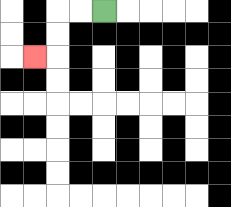{'start': '[4, 0]', 'end': '[1, 2]', 'path_directions': 'L,L,D,D,L', 'path_coordinates': '[[4, 0], [3, 0], [2, 0], [2, 1], [2, 2], [1, 2]]'}